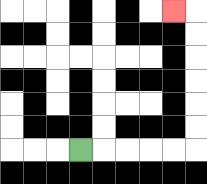{'start': '[3, 6]', 'end': '[7, 0]', 'path_directions': 'R,R,R,R,R,U,U,U,U,U,U,L', 'path_coordinates': '[[3, 6], [4, 6], [5, 6], [6, 6], [7, 6], [8, 6], [8, 5], [8, 4], [8, 3], [8, 2], [8, 1], [8, 0], [7, 0]]'}